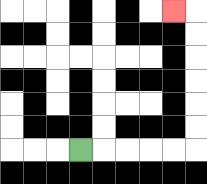{'start': '[3, 6]', 'end': '[7, 0]', 'path_directions': 'R,R,R,R,R,U,U,U,U,U,U,L', 'path_coordinates': '[[3, 6], [4, 6], [5, 6], [6, 6], [7, 6], [8, 6], [8, 5], [8, 4], [8, 3], [8, 2], [8, 1], [8, 0], [7, 0]]'}